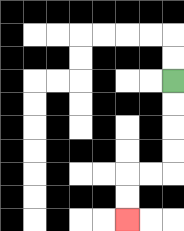{'start': '[7, 3]', 'end': '[5, 9]', 'path_directions': 'D,D,D,D,L,L,D,D', 'path_coordinates': '[[7, 3], [7, 4], [7, 5], [7, 6], [7, 7], [6, 7], [5, 7], [5, 8], [5, 9]]'}